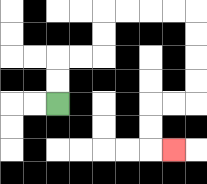{'start': '[2, 4]', 'end': '[7, 6]', 'path_directions': 'U,U,R,R,U,U,R,R,R,R,D,D,D,D,L,L,D,D,R', 'path_coordinates': '[[2, 4], [2, 3], [2, 2], [3, 2], [4, 2], [4, 1], [4, 0], [5, 0], [6, 0], [7, 0], [8, 0], [8, 1], [8, 2], [8, 3], [8, 4], [7, 4], [6, 4], [6, 5], [6, 6], [7, 6]]'}